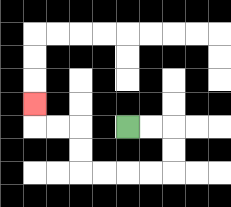{'start': '[5, 5]', 'end': '[1, 4]', 'path_directions': 'R,R,D,D,L,L,L,L,U,U,L,L,U', 'path_coordinates': '[[5, 5], [6, 5], [7, 5], [7, 6], [7, 7], [6, 7], [5, 7], [4, 7], [3, 7], [3, 6], [3, 5], [2, 5], [1, 5], [1, 4]]'}